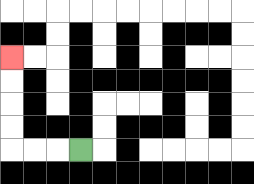{'start': '[3, 6]', 'end': '[0, 2]', 'path_directions': 'L,L,L,U,U,U,U', 'path_coordinates': '[[3, 6], [2, 6], [1, 6], [0, 6], [0, 5], [0, 4], [0, 3], [0, 2]]'}